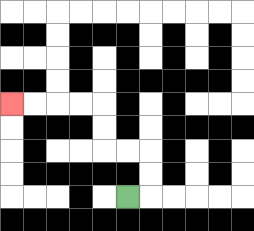{'start': '[5, 8]', 'end': '[0, 4]', 'path_directions': 'R,U,U,L,L,U,U,L,L,L,L', 'path_coordinates': '[[5, 8], [6, 8], [6, 7], [6, 6], [5, 6], [4, 6], [4, 5], [4, 4], [3, 4], [2, 4], [1, 4], [0, 4]]'}